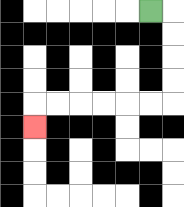{'start': '[6, 0]', 'end': '[1, 5]', 'path_directions': 'R,D,D,D,D,L,L,L,L,L,L,D', 'path_coordinates': '[[6, 0], [7, 0], [7, 1], [7, 2], [7, 3], [7, 4], [6, 4], [5, 4], [4, 4], [3, 4], [2, 4], [1, 4], [1, 5]]'}